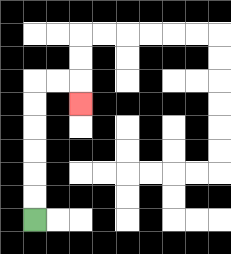{'start': '[1, 9]', 'end': '[3, 4]', 'path_directions': 'U,U,U,U,U,U,R,R,D', 'path_coordinates': '[[1, 9], [1, 8], [1, 7], [1, 6], [1, 5], [1, 4], [1, 3], [2, 3], [3, 3], [3, 4]]'}